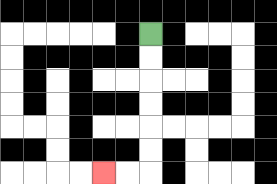{'start': '[6, 1]', 'end': '[4, 7]', 'path_directions': 'D,D,D,D,D,D,L,L', 'path_coordinates': '[[6, 1], [6, 2], [6, 3], [6, 4], [6, 5], [6, 6], [6, 7], [5, 7], [4, 7]]'}